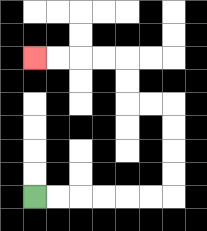{'start': '[1, 8]', 'end': '[1, 2]', 'path_directions': 'R,R,R,R,R,R,U,U,U,U,L,L,U,U,L,L,L,L', 'path_coordinates': '[[1, 8], [2, 8], [3, 8], [4, 8], [5, 8], [6, 8], [7, 8], [7, 7], [7, 6], [7, 5], [7, 4], [6, 4], [5, 4], [5, 3], [5, 2], [4, 2], [3, 2], [2, 2], [1, 2]]'}